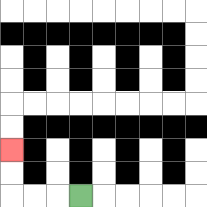{'start': '[3, 8]', 'end': '[0, 6]', 'path_directions': 'L,L,L,U,U', 'path_coordinates': '[[3, 8], [2, 8], [1, 8], [0, 8], [0, 7], [0, 6]]'}